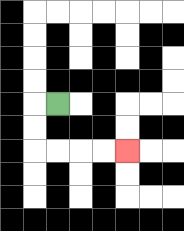{'start': '[2, 4]', 'end': '[5, 6]', 'path_directions': 'L,D,D,R,R,R,R', 'path_coordinates': '[[2, 4], [1, 4], [1, 5], [1, 6], [2, 6], [3, 6], [4, 6], [5, 6]]'}